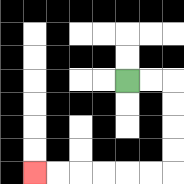{'start': '[5, 3]', 'end': '[1, 7]', 'path_directions': 'R,R,D,D,D,D,L,L,L,L,L,L', 'path_coordinates': '[[5, 3], [6, 3], [7, 3], [7, 4], [7, 5], [7, 6], [7, 7], [6, 7], [5, 7], [4, 7], [3, 7], [2, 7], [1, 7]]'}